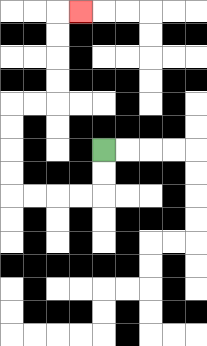{'start': '[4, 6]', 'end': '[3, 0]', 'path_directions': 'D,D,L,L,L,L,U,U,U,U,R,R,U,U,U,U,R', 'path_coordinates': '[[4, 6], [4, 7], [4, 8], [3, 8], [2, 8], [1, 8], [0, 8], [0, 7], [0, 6], [0, 5], [0, 4], [1, 4], [2, 4], [2, 3], [2, 2], [2, 1], [2, 0], [3, 0]]'}